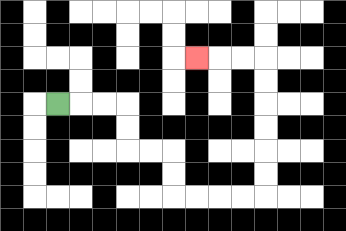{'start': '[2, 4]', 'end': '[8, 2]', 'path_directions': 'R,R,R,D,D,R,R,D,D,R,R,R,R,U,U,U,U,U,U,L,L,L', 'path_coordinates': '[[2, 4], [3, 4], [4, 4], [5, 4], [5, 5], [5, 6], [6, 6], [7, 6], [7, 7], [7, 8], [8, 8], [9, 8], [10, 8], [11, 8], [11, 7], [11, 6], [11, 5], [11, 4], [11, 3], [11, 2], [10, 2], [9, 2], [8, 2]]'}